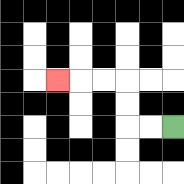{'start': '[7, 5]', 'end': '[2, 3]', 'path_directions': 'L,L,U,U,L,L,L', 'path_coordinates': '[[7, 5], [6, 5], [5, 5], [5, 4], [5, 3], [4, 3], [3, 3], [2, 3]]'}